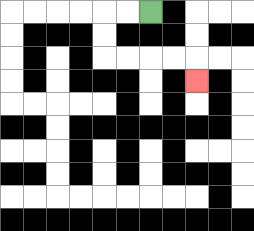{'start': '[6, 0]', 'end': '[8, 3]', 'path_directions': 'L,L,D,D,R,R,R,R,D', 'path_coordinates': '[[6, 0], [5, 0], [4, 0], [4, 1], [4, 2], [5, 2], [6, 2], [7, 2], [8, 2], [8, 3]]'}